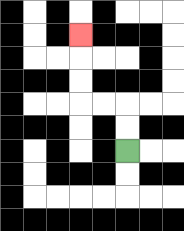{'start': '[5, 6]', 'end': '[3, 1]', 'path_directions': 'U,U,L,L,U,U,U', 'path_coordinates': '[[5, 6], [5, 5], [5, 4], [4, 4], [3, 4], [3, 3], [3, 2], [3, 1]]'}